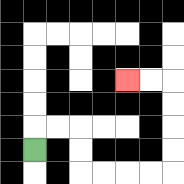{'start': '[1, 6]', 'end': '[5, 3]', 'path_directions': 'U,R,R,D,D,R,R,R,R,U,U,U,U,L,L', 'path_coordinates': '[[1, 6], [1, 5], [2, 5], [3, 5], [3, 6], [3, 7], [4, 7], [5, 7], [6, 7], [7, 7], [7, 6], [7, 5], [7, 4], [7, 3], [6, 3], [5, 3]]'}